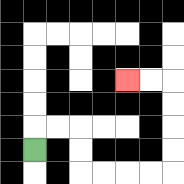{'start': '[1, 6]', 'end': '[5, 3]', 'path_directions': 'U,R,R,D,D,R,R,R,R,U,U,U,U,L,L', 'path_coordinates': '[[1, 6], [1, 5], [2, 5], [3, 5], [3, 6], [3, 7], [4, 7], [5, 7], [6, 7], [7, 7], [7, 6], [7, 5], [7, 4], [7, 3], [6, 3], [5, 3]]'}